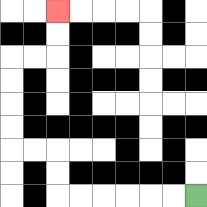{'start': '[8, 8]', 'end': '[2, 0]', 'path_directions': 'L,L,L,L,L,L,U,U,L,L,U,U,U,U,R,R,U,U', 'path_coordinates': '[[8, 8], [7, 8], [6, 8], [5, 8], [4, 8], [3, 8], [2, 8], [2, 7], [2, 6], [1, 6], [0, 6], [0, 5], [0, 4], [0, 3], [0, 2], [1, 2], [2, 2], [2, 1], [2, 0]]'}